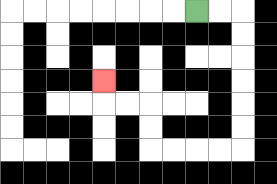{'start': '[8, 0]', 'end': '[4, 3]', 'path_directions': 'R,R,D,D,D,D,D,D,L,L,L,L,U,U,L,L,U', 'path_coordinates': '[[8, 0], [9, 0], [10, 0], [10, 1], [10, 2], [10, 3], [10, 4], [10, 5], [10, 6], [9, 6], [8, 6], [7, 6], [6, 6], [6, 5], [6, 4], [5, 4], [4, 4], [4, 3]]'}